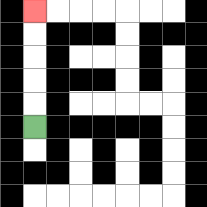{'start': '[1, 5]', 'end': '[1, 0]', 'path_directions': 'U,U,U,U,U', 'path_coordinates': '[[1, 5], [1, 4], [1, 3], [1, 2], [1, 1], [1, 0]]'}